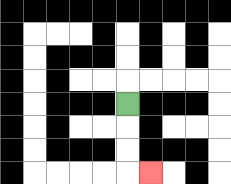{'start': '[5, 4]', 'end': '[6, 7]', 'path_directions': 'D,D,D,R', 'path_coordinates': '[[5, 4], [5, 5], [5, 6], [5, 7], [6, 7]]'}